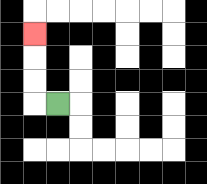{'start': '[2, 4]', 'end': '[1, 1]', 'path_directions': 'L,U,U,U', 'path_coordinates': '[[2, 4], [1, 4], [1, 3], [1, 2], [1, 1]]'}